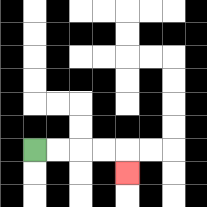{'start': '[1, 6]', 'end': '[5, 7]', 'path_directions': 'R,R,R,R,D', 'path_coordinates': '[[1, 6], [2, 6], [3, 6], [4, 6], [5, 6], [5, 7]]'}